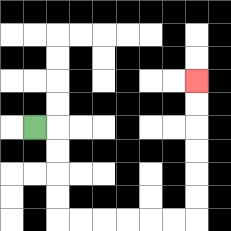{'start': '[1, 5]', 'end': '[8, 3]', 'path_directions': 'R,D,D,D,D,R,R,R,R,R,R,U,U,U,U,U,U', 'path_coordinates': '[[1, 5], [2, 5], [2, 6], [2, 7], [2, 8], [2, 9], [3, 9], [4, 9], [5, 9], [6, 9], [7, 9], [8, 9], [8, 8], [8, 7], [8, 6], [8, 5], [8, 4], [8, 3]]'}